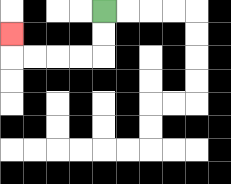{'start': '[4, 0]', 'end': '[0, 1]', 'path_directions': 'D,D,L,L,L,L,U', 'path_coordinates': '[[4, 0], [4, 1], [4, 2], [3, 2], [2, 2], [1, 2], [0, 2], [0, 1]]'}